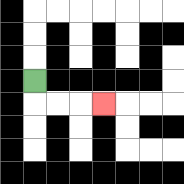{'start': '[1, 3]', 'end': '[4, 4]', 'path_directions': 'D,R,R,R', 'path_coordinates': '[[1, 3], [1, 4], [2, 4], [3, 4], [4, 4]]'}